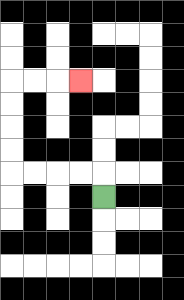{'start': '[4, 8]', 'end': '[3, 3]', 'path_directions': 'U,L,L,L,L,U,U,U,U,R,R,R', 'path_coordinates': '[[4, 8], [4, 7], [3, 7], [2, 7], [1, 7], [0, 7], [0, 6], [0, 5], [0, 4], [0, 3], [1, 3], [2, 3], [3, 3]]'}